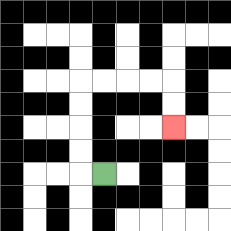{'start': '[4, 7]', 'end': '[7, 5]', 'path_directions': 'L,U,U,U,U,R,R,R,R,D,D', 'path_coordinates': '[[4, 7], [3, 7], [3, 6], [3, 5], [3, 4], [3, 3], [4, 3], [5, 3], [6, 3], [7, 3], [7, 4], [7, 5]]'}